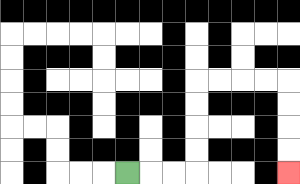{'start': '[5, 7]', 'end': '[12, 7]', 'path_directions': 'R,R,R,U,U,U,U,R,R,R,R,D,D,D,D', 'path_coordinates': '[[5, 7], [6, 7], [7, 7], [8, 7], [8, 6], [8, 5], [8, 4], [8, 3], [9, 3], [10, 3], [11, 3], [12, 3], [12, 4], [12, 5], [12, 6], [12, 7]]'}